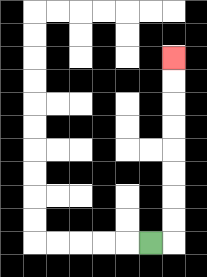{'start': '[6, 10]', 'end': '[7, 2]', 'path_directions': 'R,U,U,U,U,U,U,U,U', 'path_coordinates': '[[6, 10], [7, 10], [7, 9], [7, 8], [7, 7], [7, 6], [7, 5], [7, 4], [7, 3], [7, 2]]'}